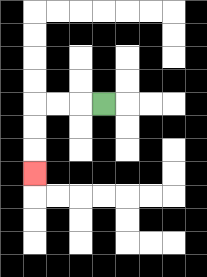{'start': '[4, 4]', 'end': '[1, 7]', 'path_directions': 'L,L,L,D,D,D', 'path_coordinates': '[[4, 4], [3, 4], [2, 4], [1, 4], [1, 5], [1, 6], [1, 7]]'}